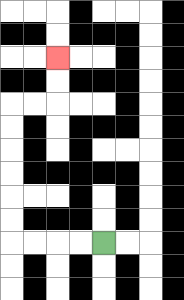{'start': '[4, 10]', 'end': '[2, 2]', 'path_directions': 'L,L,L,L,U,U,U,U,U,U,R,R,U,U', 'path_coordinates': '[[4, 10], [3, 10], [2, 10], [1, 10], [0, 10], [0, 9], [0, 8], [0, 7], [0, 6], [0, 5], [0, 4], [1, 4], [2, 4], [2, 3], [2, 2]]'}